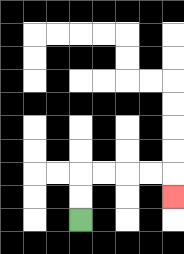{'start': '[3, 9]', 'end': '[7, 8]', 'path_directions': 'U,U,R,R,R,R,D', 'path_coordinates': '[[3, 9], [3, 8], [3, 7], [4, 7], [5, 7], [6, 7], [7, 7], [7, 8]]'}